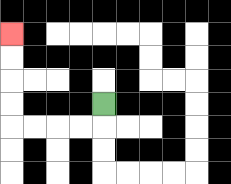{'start': '[4, 4]', 'end': '[0, 1]', 'path_directions': 'D,L,L,L,L,U,U,U,U', 'path_coordinates': '[[4, 4], [4, 5], [3, 5], [2, 5], [1, 5], [0, 5], [0, 4], [0, 3], [0, 2], [0, 1]]'}